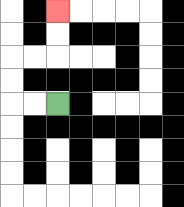{'start': '[2, 4]', 'end': '[2, 0]', 'path_directions': 'L,L,U,U,R,R,U,U', 'path_coordinates': '[[2, 4], [1, 4], [0, 4], [0, 3], [0, 2], [1, 2], [2, 2], [2, 1], [2, 0]]'}